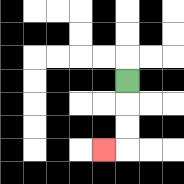{'start': '[5, 3]', 'end': '[4, 6]', 'path_directions': 'D,D,D,L', 'path_coordinates': '[[5, 3], [5, 4], [5, 5], [5, 6], [4, 6]]'}